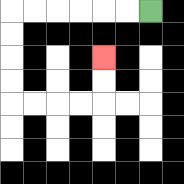{'start': '[6, 0]', 'end': '[4, 2]', 'path_directions': 'L,L,L,L,L,L,D,D,D,D,R,R,R,R,U,U', 'path_coordinates': '[[6, 0], [5, 0], [4, 0], [3, 0], [2, 0], [1, 0], [0, 0], [0, 1], [0, 2], [0, 3], [0, 4], [1, 4], [2, 4], [3, 4], [4, 4], [4, 3], [4, 2]]'}